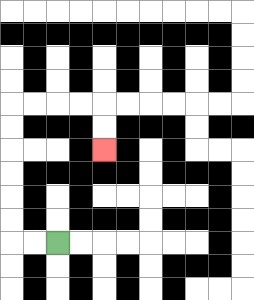{'start': '[2, 10]', 'end': '[4, 6]', 'path_directions': 'L,L,U,U,U,U,U,U,R,R,R,R,D,D', 'path_coordinates': '[[2, 10], [1, 10], [0, 10], [0, 9], [0, 8], [0, 7], [0, 6], [0, 5], [0, 4], [1, 4], [2, 4], [3, 4], [4, 4], [4, 5], [4, 6]]'}